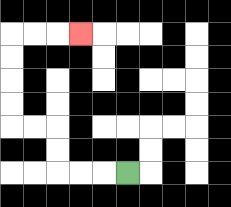{'start': '[5, 7]', 'end': '[3, 1]', 'path_directions': 'L,L,L,U,U,L,L,U,U,U,U,R,R,R', 'path_coordinates': '[[5, 7], [4, 7], [3, 7], [2, 7], [2, 6], [2, 5], [1, 5], [0, 5], [0, 4], [0, 3], [0, 2], [0, 1], [1, 1], [2, 1], [3, 1]]'}